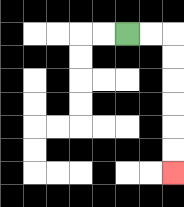{'start': '[5, 1]', 'end': '[7, 7]', 'path_directions': 'R,R,D,D,D,D,D,D', 'path_coordinates': '[[5, 1], [6, 1], [7, 1], [7, 2], [7, 3], [7, 4], [7, 5], [7, 6], [7, 7]]'}